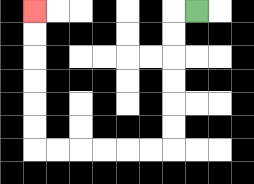{'start': '[8, 0]', 'end': '[1, 0]', 'path_directions': 'L,D,D,D,D,D,D,L,L,L,L,L,L,U,U,U,U,U,U', 'path_coordinates': '[[8, 0], [7, 0], [7, 1], [7, 2], [7, 3], [7, 4], [7, 5], [7, 6], [6, 6], [5, 6], [4, 6], [3, 6], [2, 6], [1, 6], [1, 5], [1, 4], [1, 3], [1, 2], [1, 1], [1, 0]]'}